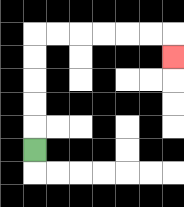{'start': '[1, 6]', 'end': '[7, 2]', 'path_directions': 'U,U,U,U,U,R,R,R,R,R,R,D', 'path_coordinates': '[[1, 6], [1, 5], [1, 4], [1, 3], [1, 2], [1, 1], [2, 1], [3, 1], [4, 1], [5, 1], [6, 1], [7, 1], [7, 2]]'}